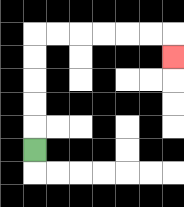{'start': '[1, 6]', 'end': '[7, 2]', 'path_directions': 'U,U,U,U,U,R,R,R,R,R,R,D', 'path_coordinates': '[[1, 6], [1, 5], [1, 4], [1, 3], [1, 2], [1, 1], [2, 1], [3, 1], [4, 1], [5, 1], [6, 1], [7, 1], [7, 2]]'}